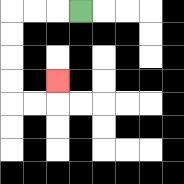{'start': '[3, 0]', 'end': '[2, 3]', 'path_directions': 'L,L,L,D,D,D,D,R,R,U', 'path_coordinates': '[[3, 0], [2, 0], [1, 0], [0, 0], [0, 1], [0, 2], [0, 3], [0, 4], [1, 4], [2, 4], [2, 3]]'}